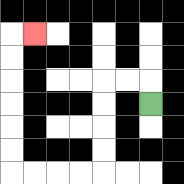{'start': '[6, 4]', 'end': '[1, 1]', 'path_directions': 'U,L,L,D,D,D,D,L,L,L,L,U,U,U,U,U,U,R', 'path_coordinates': '[[6, 4], [6, 3], [5, 3], [4, 3], [4, 4], [4, 5], [4, 6], [4, 7], [3, 7], [2, 7], [1, 7], [0, 7], [0, 6], [0, 5], [0, 4], [0, 3], [0, 2], [0, 1], [1, 1]]'}